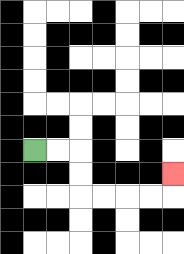{'start': '[1, 6]', 'end': '[7, 7]', 'path_directions': 'R,R,D,D,R,R,R,R,U', 'path_coordinates': '[[1, 6], [2, 6], [3, 6], [3, 7], [3, 8], [4, 8], [5, 8], [6, 8], [7, 8], [7, 7]]'}